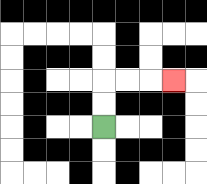{'start': '[4, 5]', 'end': '[7, 3]', 'path_directions': 'U,U,R,R,R', 'path_coordinates': '[[4, 5], [4, 4], [4, 3], [5, 3], [6, 3], [7, 3]]'}